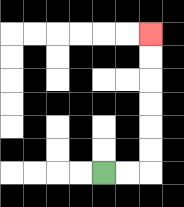{'start': '[4, 7]', 'end': '[6, 1]', 'path_directions': 'R,R,U,U,U,U,U,U', 'path_coordinates': '[[4, 7], [5, 7], [6, 7], [6, 6], [6, 5], [6, 4], [6, 3], [6, 2], [6, 1]]'}